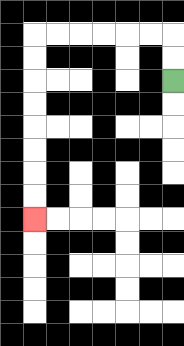{'start': '[7, 3]', 'end': '[1, 9]', 'path_directions': 'U,U,L,L,L,L,L,L,D,D,D,D,D,D,D,D', 'path_coordinates': '[[7, 3], [7, 2], [7, 1], [6, 1], [5, 1], [4, 1], [3, 1], [2, 1], [1, 1], [1, 2], [1, 3], [1, 4], [1, 5], [1, 6], [1, 7], [1, 8], [1, 9]]'}